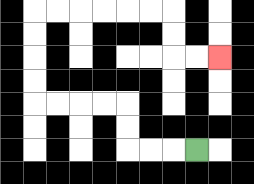{'start': '[8, 6]', 'end': '[9, 2]', 'path_directions': 'L,L,L,U,U,L,L,L,L,U,U,U,U,R,R,R,R,R,R,D,D,R,R', 'path_coordinates': '[[8, 6], [7, 6], [6, 6], [5, 6], [5, 5], [5, 4], [4, 4], [3, 4], [2, 4], [1, 4], [1, 3], [1, 2], [1, 1], [1, 0], [2, 0], [3, 0], [4, 0], [5, 0], [6, 0], [7, 0], [7, 1], [7, 2], [8, 2], [9, 2]]'}